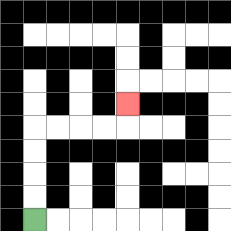{'start': '[1, 9]', 'end': '[5, 4]', 'path_directions': 'U,U,U,U,R,R,R,R,U', 'path_coordinates': '[[1, 9], [1, 8], [1, 7], [1, 6], [1, 5], [2, 5], [3, 5], [4, 5], [5, 5], [5, 4]]'}